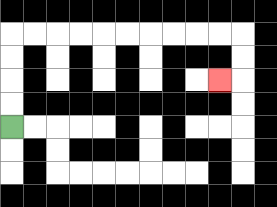{'start': '[0, 5]', 'end': '[9, 3]', 'path_directions': 'U,U,U,U,R,R,R,R,R,R,R,R,R,R,D,D,L', 'path_coordinates': '[[0, 5], [0, 4], [0, 3], [0, 2], [0, 1], [1, 1], [2, 1], [3, 1], [4, 1], [5, 1], [6, 1], [7, 1], [8, 1], [9, 1], [10, 1], [10, 2], [10, 3], [9, 3]]'}